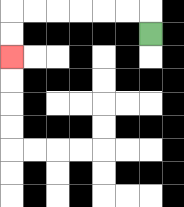{'start': '[6, 1]', 'end': '[0, 2]', 'path_directions': 'U,L,L,L,L,L,L,D,D', 'path_coordinates': '[[6, 1], [6, 0], [5, 0], [4, 0], [3, 0], [2, 0], [1, 0], [0, 0], [0, 1], [0, 2]]'}